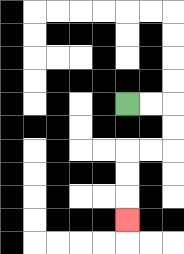{'start': '[5, 4]', 'end': '[5, 9]', 'path_directions': 'R,R,D,D,L,L,D,D,D', 'path_coordinates': '[[5, 4], [6, 4], [7, 4], [7, 5], [7, 6], [6, 6], [5, 6], [5, 7], [5, 8], [5, 9]]'}